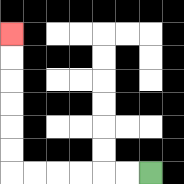{'start': '[6, 7]', 'end': '[0, 1]', 'path_directions': 'L,L,L,L,L,L,U,U,U,U,U,U', 'path_coordinates': '[[6, 7], [5, 7], [4, 7], [3, 7], [2, 7], [1, 7], [0, 7], [0, 6], [0, 5], [0, 4], [0, 3], [0, 2], [0, 1]]'}